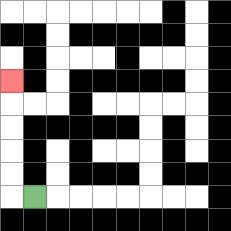{'start': '[1, 8]', 'end': '[0, 3]', 'path_directions': 'L,U,U,U,U,U', 'path_coordinates': '[[1, 8], [0, 8], [0, 7], [0, 6], [0, 5], [0, 4], [0, 3]]'}